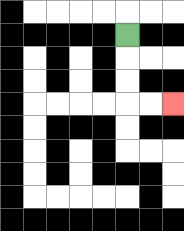{'start': '[5, 1]', 'end': '[7, 4]', 'path_directions': 'D,D,D,R,R', 'path_coordinates': '[[5, 1], [5, 2], [5, 3], [5, 4], [6, 4], [7, 4]]'}